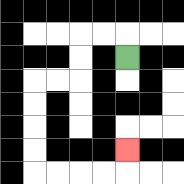{'start': '[5, 2]', 'end': '[5, 6]', 'path_directions': 'U,L,L,D,D,L,L,D,D,D,D,R,R,R,R,U', 'path_coordinates': '[[5, 2], [5, 1], [4, 1], [3, 1], [3, 2], [3, 3], [2, 3], [1, 3], [1, 4], [1, 5], [1, 6], [1, 7], [2, 7], [3, 7], [4, 7], [5, 7], [5, 6]]'}